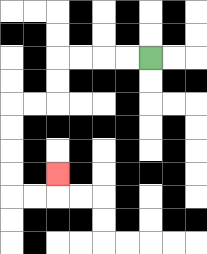{'start': '[6, 2]', 'end': '[2, 7]', 'path_directions': 'L,L,L,L,D,D,L,L,D,D,D,D,R,R,U', 'path_coordinates': '[[6, 2], [5, 2], [4, 2], [3, 2], [2, 2], [2, 3], [2, 4], [1, 4], [0, 4], [0, 5], [0, 6], [0, 7], [0, 8], [1, 8], [2, 8], [2, 7]]'}